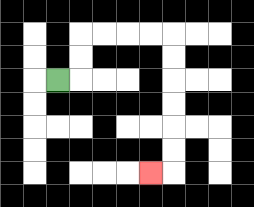{'start': '[2, 3]', 'end': '[6, 7]', 'path_directions': 'R,U,U,R,R,R,R,D,D,D,D,D,D,L', 'path_coordinates': '[[2, 3], [3, 3], [3, 2], [3, 1], [4, 1], [5, 1], [6, 1], [7, 1], [7, 2], [7, 3], [7, 4], [7, 5], [7, 6], [7, 7], [6, 7]]'}